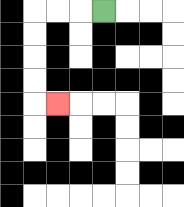{'start': '[4, 0]', 'end': '[2, 4]', 'path_directions': 'L,L,L,D,D,D,D,R', 'path_coordinates': '[[4, 0], [3, 0], [2, 0], [1, 0], [1, 1], [1, 2], [1, 3], [1, 4], [2, 4]]'}